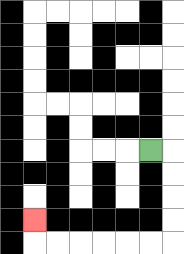{'start': '[6, 6]', 'end': '[1, 9]', 'path_directions': 'R,D,D,D,D,L,L,L,L,L,L,U', 'path_coordinates': '[[6, 6], [7, 6], [7, 7], [7, 8], [7, 9], [7, 10], [6, 10], [5, 10], [4, 10], [3, 10], [2, 10], [1, 10], [1, 9]]'}